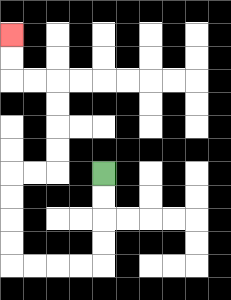{'start': '[4, 7]', 'end': '[0, 1]', 'path_directions': 'D,D,D,D,L,L,L,L,U,U,U,U,R,R,U,U,U,U,L,L,U,U', 'path_coordinates': '[[4, 7], [4, 8], [4, 9], [4, 10], [4, 11], [3, 11], [2, 11], [1, 11], [0, 11], [0, 10], [0, 9], [0, 8], [0, 7], [1, 7], [2, 7], [2, 6], [2, 5], [2, 4], [2, 3], [1, 3], [0, 3], [0, 2], [0, 1]]'}